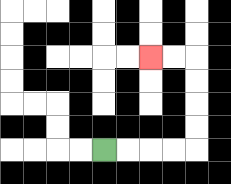{'start': '[4, 6]', 'end': '[6, 2]', 'path_directions': 'R,R,R,R,U,U,U,U,L,L', 'path_coordinates': '[[4, 6], [5, 6], [6, 6], [7, 6], [8, 6], [8, 5], [8, 4], [8, 3], [8, 2], [7, 2], [6, 2]]'}